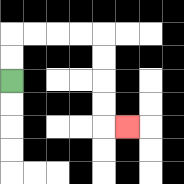{'start': '[0, 3]', 'end': '[5, 5]', 'path_directions': 'U,U,R,R,R,R,D,D,D,D,R', 'path_coordinates': '[[0, 3], [0, 2], [0, 1], [1, 1], [2, 1], [3, 1], [4, 1], [4, 2], [4, 3], [4, 4], [4, 5], [5, 5]]'}